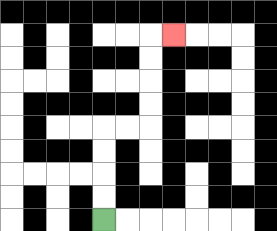{'start': '[4, 9]', 'end': '[7, 1]', 'path_directions': 'U,U,U,U,R,R,U,U,U,U,R', 'path_coordinates': '[[4, 9], [4, 8], [4, 7], [4, 6], [4, 5], [5, 5], [6, 5], [6, 4], [6, 3], [6, 2], [6, 1], [7, 1]]'}